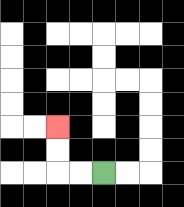{'start': '[4, 7]', 'end': '[2, 5]', 'path_directions': 'L,L,U,U', 'path_coordinates': '[[4, 7], [3, 7], [2, 7], [2, 6], [2, 5]]'}